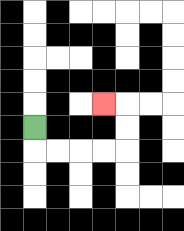{'start': '[1, 5]', 'end': '[4, 4]', 'path_directions': 'D,R,R,R,R,U,U,L', 'path_coordinates': '[[1, 5], [1, 6], [2, 6], [3, 6], [4, 6], [5, 6], [5, 5], [5, 4], [4, 4]]'}